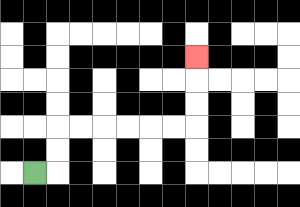{'start': '[1, 7]', 'end': '[8, 2]', 'path_directions': 'R,U,U,R,R,R,R,R,R,U,U,U', 'path_coordinates': '[[1, 7], [2, 7], [2, 6], [2, 5], [3, 5], [4, 5], [5, 5], [6, 5], [7, 5], [8, 5], [8, 4], [8, 3], [8, 2]]'}